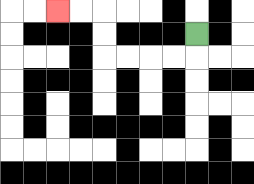{'start': '[8, 1]', 'end': '[2, 0]', 'path_directions': 'D,L,L,L,L,U,U,L,L', 'path_coordinates': '[[8, 1], [8, 2], [7, 2], [6, 2], [5, 2], [4, 2], [4, 1], [4, 0], [3, 0], [2, 0]]'}